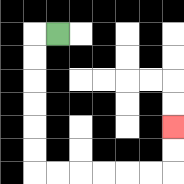{'start': '[2, 1]', 'end': '[7, 5]', 'path_directions': 'L,D,D,D,D,D,D,R,R,R,R,R,R,U,U', 'path_coordinates': '[[2, 1], [1, 1], [1, 2], [1, 3], [1, 4], [1, 5], [1, 6], [1, 7], [2, 7], [3, 7], [4, 7], [5, 7], [6, 7], [7, 7], [7, 6], [7, 5]]'}